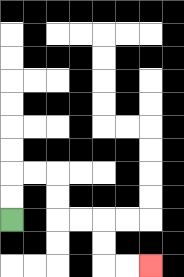{'start': '[0, 9]', 'end': '[6, 11]', 'path_directions': 'U,U,R,R,D,D,R,R,D,D,R,R', 'path_coordinates': '[[0, 9], [0, 8], [0, 7], [1, 7], [2, 7], [2, 8], [2, 9], [3, 9], [4, 9], [4, 10], [4, 11], [5, 11], [6, 11]]'}